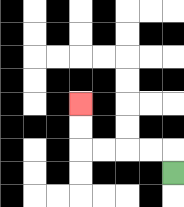{'start': '[7, 7]', 'end': '[3, 4]', 'path_directions': 'U,L,L,L,L,U,U', 'path_coordinates': '[[7, 7], [7, 6], [6, 6], [5, 6], [4, 6], [3, 6], [3, 5], [3, 4]]'}